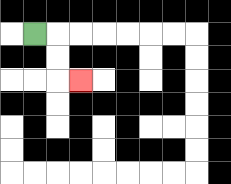{'start': '[1, 1]', 'end': '[3, 3]', 'path_directions': 'R,D,D,R', 'path_coordinates': '[[1, 1], [2, 1], [2, 2], [2, 3], [3, 3]]'}